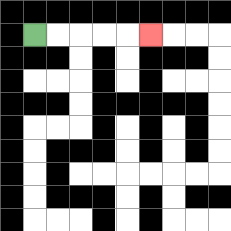{'start': '[1, 1]', 'end': '[6, 1]', 'path_directions': 'R,R,R,R,R', 'path_coordinates': '[[1, 1], [2, 1], [3, 1], [4, 1], [5, 1], [6, 1]]'}